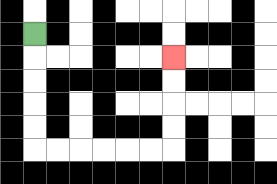{'start': '[1, 1]', 'end': '[7, 2]', 'path_directions': 'D,D,D,D,D,R,R,R,R,R,R,U,U,U,U', 'path_coordinates': '[[1, 1], [1, 2], [1, 3], [1, 4], [1, 5], [1, 6], [2, 6], [3, 6], [4, 6], [5, 6], [6, 6], [7, 6], [7, 5], [7, 4], [7, 3], [7, 2]]'}